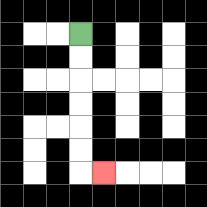{'start': '[3, 1]', 'end': '[4, 7]', 'path_directions': 'D,D,D,D,D,D,R', 'path_coordinates': '[[3, 1], [3, 2], [3, 3], [3, 4], [3, 5], [3, 6], [3, 7], [4, 7]]'}